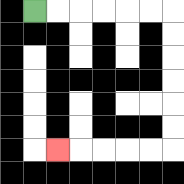{'start': '[1, 0]', 'end': '[2, 6]', 'path_directions': 'R,R,R,R,R,R,D,D,D,D,D,D,L,L,L,L,L', 'path_coordinates': '[[1, 0], [2, 0], [3, 0], [4, 0], [5, 0], [6, 0], [7, 0], [7, 1], [7, 2], [7, 3], [7, 4], [7, 5], [7, 6], [6, 6], [5, 6], [4, 6], [3, 6], [2, 6]]'}